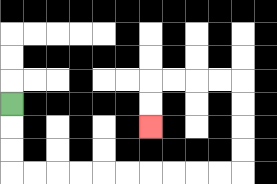{'start': '[0, 4]', 'end': '[6, 5]', 'path_directions': 'D,D,D,R,R,R,R,R,R,R,R,R,R,U,U,U,U,L,L,L,L,D,D', 'path_coordinates': '[[0, 4], [0, 5], [0, 6], [0, 7], [1, 7], [2, 7], [3, 7], [4, 7], [5, 7], [6, 7], [7, 7], [8, 7], [9, 7], [10, 7], [10, 6], [10, 5], [10, 4], [10, 3], [9, 3], [8, 3], [7, 3], [6, 3], [6, 4], [6, 5]]'}